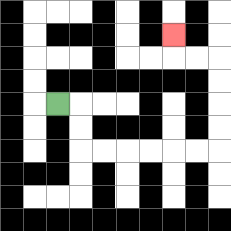{'start': '[2, 4]', 'end': '[7, 1]', 'path_directions': 'R,D,D,R,R,R,R,R,R,U,U,U,U,L,L,U', 'path_coordinates': '[[2, 4], [3, 4], [3, 5], [3, 6], [4, 6], [5, 6], [6, 6], [7, 6], [8, 6], [9, 6], [9, 5], [9, 4], [9, 3], [9, 2], [8, 2], [7, 2], [7, 1]]'}